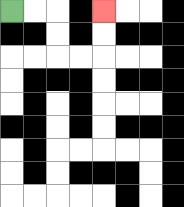{'start': '[0, 0]', 'end': '[4, 0]', 'path_directions': 'R,R,D,D,R,R,U,U', 'path_coordinates': '[[0, 0], [1, 0], [2, 0], [2, 1], [2, 2], [3, 2], [4, 2], [4, 1], [4, 0]]'}